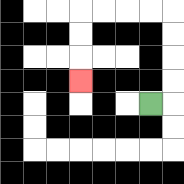{'start': '[6, 4]', 'end': '[3, 3]', 'path_directions': 'R,U,U,U,U,L,L,L,L,D,D,D', 'path_coordinates': '[[6, 4], [7, 4], [7, 3], [7, 2], [7, 1], [7, 0], [6, 0], [5, 0], [4, 0], [3, 0], [3, 1], [3, 2], [3, 3]]'}